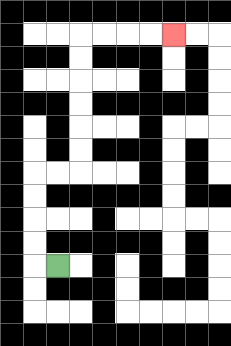{'start': '[2, 11]', 'end': '[7, 1]', 'path_directions': 'L,U,U,U,U,R,R,U,U,U,U,U,U,R,R,R,R', 'path_coordinates': '[[2, 11], [1, 11], [1, 10], [1, 9], [1, 8], [1, 7], [2, 7], [3, 7], [3, 6], [3, 5], [3, 4], [3, 3], [3, 2], [3, 1], [4, 1], [5, 1], [6, 1], [7, 1]]'}